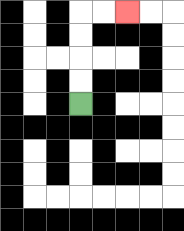{'start': '[3, 4]', 'end': '[5, 0]', 'path_directions': 'U,U,U,U,R,R', 'path_coordinates': '[[3, 4], [3, 3], [3, 2], [3, 1], [3, 0], [4, 0], [5, 0]]'}